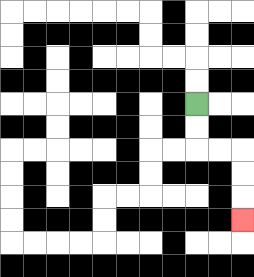{'start': '[8, 4]', 'end': '[10, 9]', 'path_directions': 'D,D,R,R,D,D,D', 'path_coordinates': '[[8, 4], [8, 5], [8, 6], [9, 6], [10, 6], [10, 7], [10, 8], [10, 9]]'}